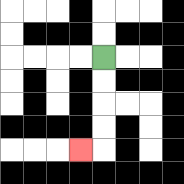{'start': '[4, 2]', 'end': '[3, 6]', 'path_directions': 'D,D,D,D,L', 'path_coordinates': '[[4, 2], [4, 3], [4, 4], [4, 5], [4, 6], [3, 6]]'}